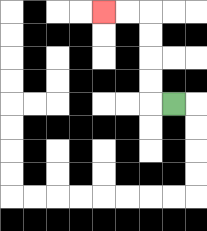{'start': '[7, 4]', 'end': '[4, 0]', 'path_directions': 'L,U,U,U,U,L,L', 'path_coordinates': '[[7, 4], [6, 4], [6, 3], [6, 2], [6, 1], [6, 0], [5, 0], [4, 0]]'}